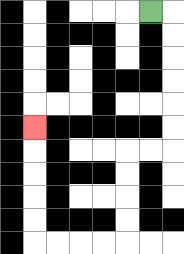{'start': '[6, 0]', 'end': '[1, 5]', 'path_directions': 'R,D,D,D,D,D,D,L,L,D,D,D,D,L,L,L,L,U,U,U,U,U', 'path_coordinates': '[[6, 0], [7, 0], [7, 1], [7, 2], [7, 3], [7, 4], [7, 5], [7, 6], [6, 6], [5, 6], [5, 7], [5, 8], [5, 9], [5, 10], [4, 10], [3, 10], [2, 10], [1, 10], [1, 9], [1, 8], [1, 7], [1, 6], [1, 5]]'}